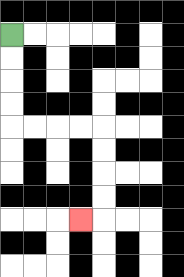{'start': '[0, 1]', 'end': '[3, 9]', 'path_directions': 'D,D,D,D,R,R,R,R,D,D,D,D,L', 'path_coordinates': '[[0, 1], [0, 2], [0, 3], [0, 4], [0, 5], [1, 5], [2, 5], [3, 5], [4, 5], [4, 6], [4, 7], [4, 8], [4, 9], [3, 9]]'}